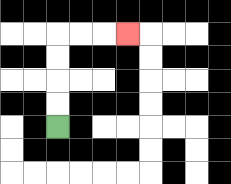{'start': '[2, 5]', 'end': '[5, 1]', 'path_directions': 'U,U,U,U,R,R,R', 'path_coordinates': '[[2, 5], [2, 4], [2, 3], [2, 2], [2, 1], [3, 1], [4, 1], [5, 1]]'}